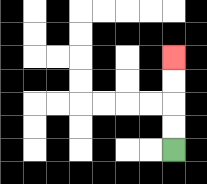{'start': '[7, 6]', 'end': '[7, 2]', 'path_directions': 'U,U,U,U', 'path_coordinates': '[[7, 6], [7, 5], [7, 4], [7, 3], [7, 2]]'}